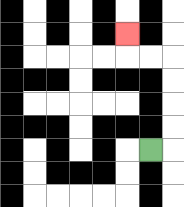{'start': '[6, 6]', 'end': '[5, 1]', 'path_directions': 'R,U,U,U,U,L,L,U', 'path_coordinates': '[[6, 6], [7, 6], [7, 5], [7, 4], [7, 3], [7, 2], [6, 2], [5, 2], [5, 1]]'}